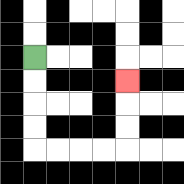{'start': '[1, 2]', 'end': '[5, 3]', 'path_directions': 'D,D,D,D,R,R,R,R,U,U,U', 'path_coordinates': '[[1, 2], [1, 3], [1, 4], [1, 5], [1, 6], [2, 6], [3, 6], [4, 6], [5, 6], [5, 5], [5, 4], [5, 3]]'}